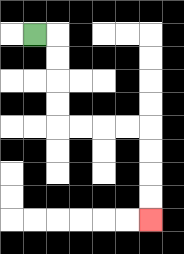{'start': '[1, 1]', 'end': '[6, 9]', 'path_directions': 'R,D,D,D,D,R,R,R,R,D,D,D,D', 'path_coordinates': '[[1, 1], [2, 1], [2, 2], [2, 3], [2, 4], [2, 5], [3, 5], [4, 5], [5, 5], [6, 5], [6, 6], [6, 7], [6, 8], [6, 9]]'}